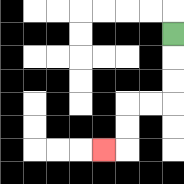{'start': '[7, 1]', 'end': '[4, 6]', 'path_directions': 'D,D,D,L,L,D,D,L', 'path_coordinates': '[[7, 1], [7, 2], [7, 3], [7, 4], [6, 4], [5, 4], [5, 5], [5, 6], [4, 6]]'}